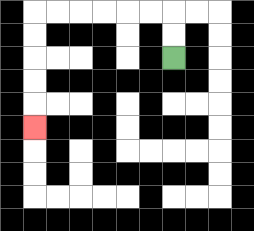{'start': '[7, 2]', 'end': '[1, 5]', 'path_directions': 'U,U,L,L,L,L,L,L,D,D,D,D,D', 'path_coordinates': '[[7, 2], [7, 1], [7, 0], [6, 0], [5, 0], [4, 0], [3, 0], [2, 0], [1, 0], [1, 1], [1, 2], [1, 3], [1, 4], [1, 5]]'}